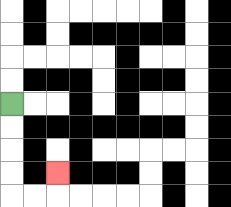{'start': '[0, 4]', 'end': '[2, 7]', 'path_directions': 'D,D,D,D,R,R,U', 'path_coordinates': '[[0, 4], [0, 5], [0, 6], [0, 7], [0, 8], [1, 8], [2, 8], [2, 7]]'}